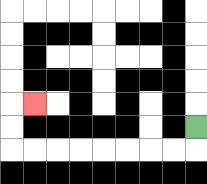{'start': '[8, 5]', 'end': '[1, 4]', 'path_directions': 'D,L,L,L,L,L,L,L,L,U,U,R', 'path_coordinates': '[[8, 5], [8, 6], [7, 6], [6, 6], [5, 6], [4, 6], [3, 6], [2, 6], [1, 6], [0, 6], [0, 5], [0, 4], [1, 4]]'}